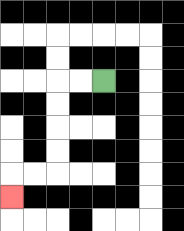{'start': '[4, 3]', 'end': '[0, 8]', 'path_directions': 'L,L,D,D,D,D,L,L,D', 'path_coordinates': '[[4, 3], [3, 3], [2, 3], [2, 4], [2, 5], [2, 6], [2, 7], [1, 7], [0, 7], [0, 8]]'}